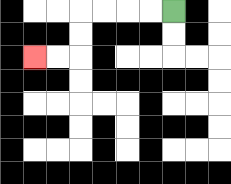{'start': '[7, 0]', 'end': '[1, 2]', 'path_directions': 'L,L,L,L,D,D,L,L', 'path_coordinates': '[[7, 0], [6, 0], [5, 0], [4, 0], [3, 0], [3, 1], [3, 2], [2, 2], [1, 2]]'}